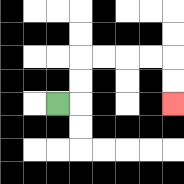{'start': '[2, 4]', 'end': '[7, 4]', 'path_directions': 'R,U,U,R,R,R,R,D,D', 'path_coordinates': '[[2, 4], [3, 4], [3, 3], [3, 2], [4, 2], [5, 2], [6, 2], [7, 2], [7, 3], [7, 4]]'}